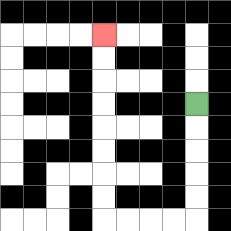{'start': '[8, 4]', 'end': '[4, 1]', 'path_directions': 'D,D,D,D,D,L,L,L,L,U,U,U,U,U,U,U,U', 'path_coordinates': '[[8, 4], [8, 5], [8, 6], [8, 7], [8, 8], [8, 9], [7, 9], [6, 9], [5, 9], [4, 9], [4, 8], [4, 7], [4, 6], [4, 5], [4, 4], [4, 3], [4, 2], [4, 1]]'}